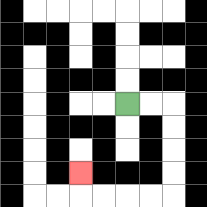{'start': '[5, 4]', 'end': '[3, 7]', 'path_directions': 'R,R,D,D,D,D,L,L,L,L,U', 'path_coordinates': '[[5, 4], [6, 4], [7, 4], [7, 5], [7, 6], [7, 7], [7, 8], [6, 8], [5, 8], [4, 8], [3, 8], [3, 7]]'}